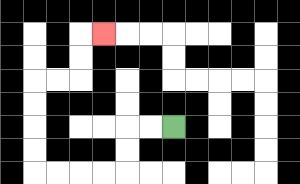{'start': '[7, 5]', 'end': '[4, 1]', 'path_directions': 'L,L,D,D,L,L,L,L,U,U,U,U,R,R,U,U,R', 'path_coordinates': '[[7, 5], [6, 5], [5, 5], [5, 6], [5, 7], [4, 7], [3, 7], [2, 7], [1, 7], [1, 6], [1, 5], [1, 4], [1, 3], [2, 3], [3, 3], [3, 2], [3, 1], [4, 1]]'}